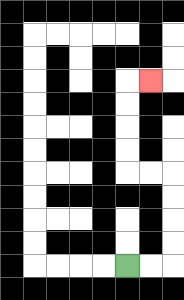{'start': '[5, 11]', 'end': '[6, 3]', 'path_directions': 'R,R,U,U,U,U,L,L,U,U,U,U,R', 'path_coordinates': '[[5, 11], [6, 11], [7, 11], [7, 10], [7, 9], [7, 8], [7, 7], [6, 7], [5, 7], [5, 6], [5, 5], [5, 4], [5, 3], [6, 3]]'}